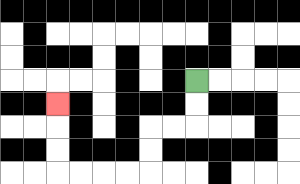{'start': '[8, 3]', 'end': '[2, 4]', 'path_directions': 'D,D,L,L,D,D,L,L,L,L,U,U,U', 'path_coordinates': '[[8, 3], [8, 4], [8, 5], [7, 5], [6, 5], [6, 6], [6, 7], [5, 7], [4, 7], [3, 7], [2, 7], [2, 6], [2, 5], [2, 4]]'}